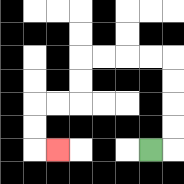{'start': '[6, 6]', 'end': '[2, 6]', 'path_directions': 'R,U,U,U,U,L,L,L,L,D,D,L,L,D,D,R', 'path_coordinates': '[[6, 6], [7, 6], [7, 5], [7, 4], [7, 3], [7, 2], [6, 2], [5, 2], [4, 2], [3, 2], [3, 3], [3, 4], [2, 4], [1, 4], [1, 5], [1, 6], [2, 6]]'}